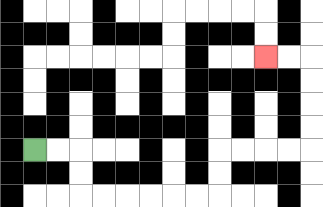{'start': '[1, 6]', 'end': '[11, 2]', 'path_directions': 'R,R,D,D,R,R,R,R,R,R,U,U,R,R,R,R,U,U,U,U,L,L', 'path_coordinates': '[[1, 6], [2, 6], [3, 6], [3, 7], [3, 8], [4, 8], [5, 8], [6, 8], [7, 8], [8, 8], [9, 8], [9, 7], [9, 6], [10, 6], [11, 6], [12, 6], [13, 6], [13, 5], [13, 4], [13, 3], [13, 2], [12, 2], [11, 2]]'}